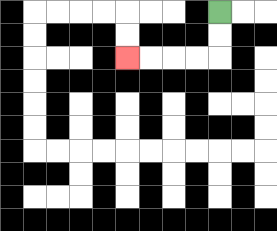{'start': '[9, 0]', 'end': '[5, 2]', 'path_directions': 'D,D,L,L,L,L', 'path_coordinates': '[[9, 0], [9, 1], [9, 2], [8, 2], [7, 2], [6, 2], [5, 2]]'}